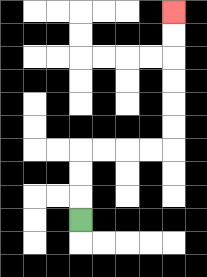{'start': '[3, 9]', 'end': '[7, 0]', 'path_directions': 'U,U,U,R,R,R,R,U,U,U,U,U,U', 'path_coordinates': '[[3, 9], [3, 8], [3, 7], [3, 6], [4, 6], [5, 6], [6, 6], [7, 6], [7, 5], [7, 4], [7, 3], [7, 2], [7, 1], [7, 0]]'}